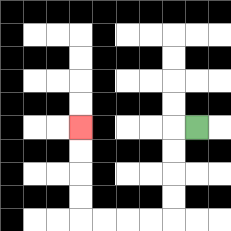{'start': '[8, 5]', 'end': '[3, 5]', 'path_directions': 'L,D,D,D,D,L,L,L,L,U,U,U,U', 'path_coordinates': '[[8, 5], [7, 5], [7, 6], [7, 7], [7, 8], [7, 9], [6, 9], [5, 9], [4, 9], [3, 9], [3, 8], [3, 7], [3, 6], [3, 5]]'}